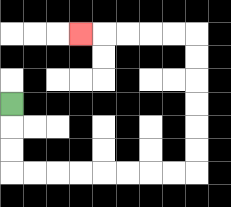{'start': '[0, 4]', 'end': '[3, 1]', 'path_directions': 'D,D,D,R,R,R,R,R,R,R,R,U,U,U,U,U,U,L,L,L,L,L', 'path_coordinates': '[[0, 4], [0, 5], [0, 6], [0, 7], [1, 7], [2, 7], [3, 7], [4, 7], [5, 7], [6, 7], [7, 7], [8, 7], [8, 6], [8, 5], [8, 4], [8, 3], [8, 2], [8, 1], [7, 1], [6, 1], [5, 1], [4, 1], [3, 1]]'}